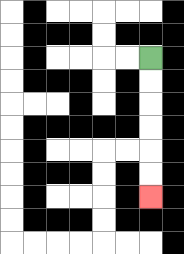{'start': '[6, 2]', 'end': '[6, 8]', 'path_directions': 'D,D,D,D,D,D', 'path_coordinates': '[[6, 2], [6, 3], [6, 4], [6, 5], [6, 6], [6, 7], [6, 8]]'}